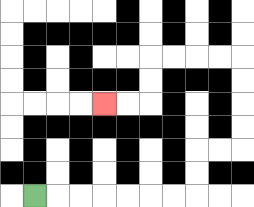{'start': '[1, 8]', 'end': '[4, 4]', 'path_directions': 'R,R,R,R,R,R,R,U,U,R,R,U,U,U,U,L,L,L,L,D,D,L,L', 'path_coordinates': '[[1, 8], [2, 8], [3, 8], [4, 8], [5, 8], [6, 8], [7, 8], [8, 8], [8, 7], [8, 6], [9, 6], [10, 6], [10, 5], [10, 4], [10, 3], [10, 2], [9, 2], [8, 2], [7, 2], [6, 2], [6, 3], [6, 4], [5, 4], [4, 4]]'}